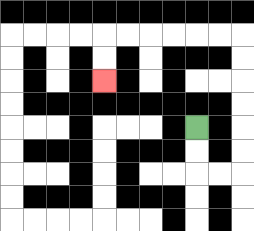{'start': '[8, 5]', 'end': '[4, 3]', 'path_directions': 'D,D,R,R,U,U,U,U,U,U,L,L,L,L,L,L,D,D', 'path_coordinates': '[[8, 5], [8, 6], [8, 7], [9, 7], [10, 7], [10, 6], [10, 5], [10, 4], [10, 3], [10, 2], [10, 1], [9, 1], [8, 1], [7, 1], [6, 1], [5, 1], [4, 1], [4, 2], [4, 3]]'}